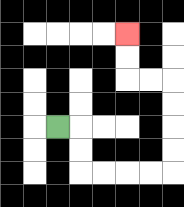{'start': '[2, 5]', 'end': '[5, 1]', 'path_directions': 'R,D,D,R,R,R,R,U,U,U,U,L,L,U,U', 'path_coordinates': '[[2, 5], [3, 5], [3, 6], [3, 7], [4, 7], [5, 7], [6, 7], [7, 7], [7, 6], [7, 5], [7, 4], [7, 3], [6, 3], [5, 3], [5, 2], [5, 1]]'}